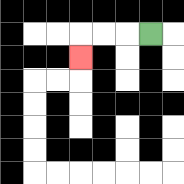{'start': '[6, 1]', 'end': '[3, 2]', 'path_directions': 'L,L,L,D', 'path_coordinates': '[[6, 1], [5, 1], [4, 1], [3, 1], [3, 2]]'}